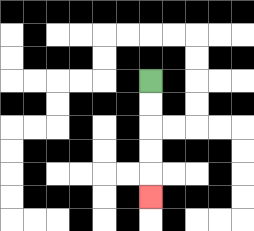{'start': '[6, 3]', 'end': '[6, 8]', 'path_directions': 'D,D,D,D,D', 'path_coordinates': '[[6, 3], [6, 4], [6, 5], [6, 6], [6, 7], [6, 8]]'}